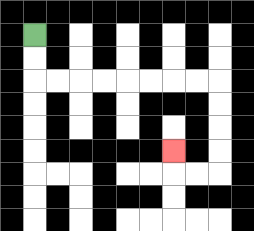{'start': '[1, 1]', 'end': '[7, 6]', 'path_directions': 'D,D,R,R,R,R,R,R,R,R,D,D,D,D,L,L,U', 'path_coordinates': '[[1, 1], [1, 2], [1, 3], [2, 3], [3, 3], [4, 3], [5, 3], [6, 3], [7, 3], [8, 3], [9, 3], [9, 4], [9, 5], [9, 6], [9, 7], [8, 7], [7, 7], [7, 6]]'}